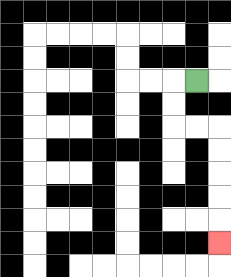{'start': '[8, 3]', 'end': '[9, 10]', 'path_directions': 'L,D,D,R,R,D,D,D,D,D', 'path_coordinates': '[[8, 3], [7, 3], [7, 4], [7, 5], [8, 5], [9, 5], [9, 6], [9, 7], [9, 8], [9, 9], [9, 10]]'}